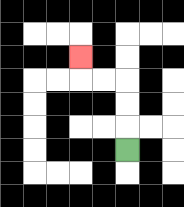{'start': '[5, 6]', 'end': '[3, 2]', 'path_directions': 'U,U,U,L,L,U', 'path_coordinates': '[[5, 6], [5, 5], [5, 4], [5, 3], [4, 3], [3, 3], [3, 2]]'}